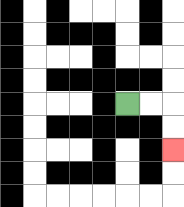{'start': '[5, 4]', 'end': '[7, 6]', 'path_directions': 'R,R,D,D', 'path_coordinates': '[[5, 4], [6, 4], [7, 4], [7, 5], [7, 6]]'}